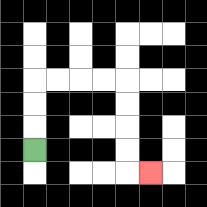{'start': '[1, 6]', 'end': '[6, 7]', 'path_directions': 'U,U,U,R,R,R,R,D,D,D,D,R', 'path_coordinates': '[[1, 6], [1, 5], [1, 4], [1, 3], [2, 3], [3, 3], [4, 3], [5, 3], [5, 4], [5, 5], [5, 6], [5, 7], [6, 7]]'}